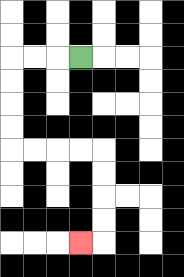{'start': '[3, 2]', 'end': '[3, 10]', 'path_directions': 'L,L,L,D,D,D,D,R,R,R,R,D,D,D,D,L', 'path_coordinates': '[[3, 2], [2, 2], [1, 2], [0, 2], [0, 3], [0, 4], [0, 5], [0, 6], [1, 6], [2, 6], [3, 6], [4, 6], [4, 7], [4, 8], [4, 9], [4, 10], [3, 10]]'}